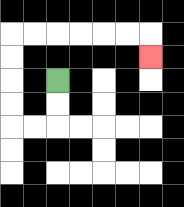{'start': '[2, 3]', 'end': '[6, 2]', 'path_directions': 'D,D,L,L,U,U,U,U,R,R,R,R,R,R,D', 'path_coordinates': '[[2, 3], [2, 4], [2, 5], [1, 5], [0, 5], [0, 4], [0, 3], [0, 2], [0, 1], [1, 1], [2, 1], [3, 1], [4, 1], [5, 1], [6, 1], [6, 2]]'}